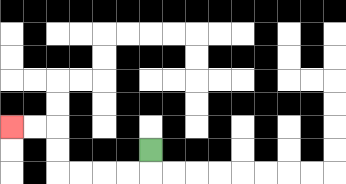{'start': '[6, 6]', 'end': '[0, 5]', 'path_directions': 'D,L,L,L,L,U,U,L,L', 'path_coordinates': '[[6, 6], [6, 7], [5, 7], [4, 7], [3, 7], [2, 7], [2, 6], [2, 5], [1, 5], [0, 5]]'}